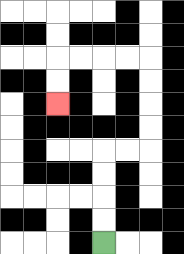{'start': '[4, 10]', 'end': '[2, 4]', 'path_directions': 'U,U,U,U,R,R,U,U,U,U,L,L,L,L,D,D', 'path_coordinates': '[[4, 10], [4, 9], [4, 8], [4, 7], [4, 6], [5, 6], [6, 6], [6, 5], [6, 4], [6, 3], [6, 2], [5, 2], [4, 2], [3, 2], [2, 2], [2, 3], [2, 4]]'}